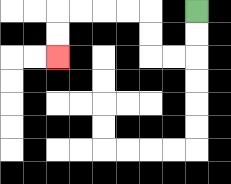{'start': '[8, 0]', 'end': '[2, 2]', 'path_directions': 'D,D,L,L,U,U,L,L,L,L,D,D', 'path_coordinates': '[[8, 0], [8, 1], [8, 2], [7, 2], [6, 2], [6, 1], [6, 0], [5, 0], [4, 0], [3, 0], [2, 0], [2, 1], [2, 2]]'}